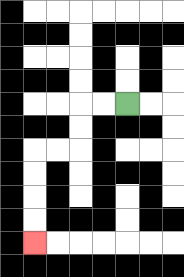{'start': '[5, 4]', 'end': '[1, 10]', 'path_directions': 'L,L,D,D,L,L,D,D,D,D', 'path_coordinates': '[[5, 4], [4, 4], [3, 4], [3, 5], [3, 6], [2, 6], [1, 6], [1, 7], [1, 8], [1, 9], [1, 10]]'}